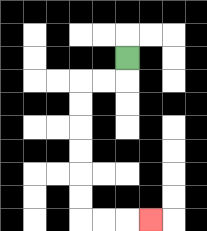{'start': '[5, 2]', 'end': '[6, 9]', 'path_directions': 'D,L,L,D,D,D,D,D,D,R,R,R', 'path_coordinates': '[[5, 2], [5, 3], [4, 3], [3, 3], [3, 4], [3, 5], [3, 6], [3, 7], [3, 8], [3, 9], [4, 9], [5, 9], [6, 9]]'}